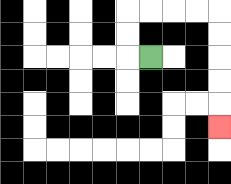{'start': '[6, 2]', 'end': '[9, 5]', 'path_directions': 'L,U,U,R,R,R,R,D,D,D,D,D', 'path_coordinates': '[[6, 2], [5, 2], [5, 1], [5, 0], [6, 0], [7, 0], [8, 0], [9, 0], [9, 1], [9, 2], [9, 3], [9, 4], [9, 5]]'}